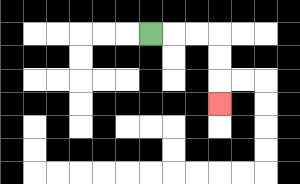{'start': '[6, 1]', 'end': '[9, 4]', 'path_directions': 'R,R,R,D,D,D', 'path_coordinates': '[[6, 1], [7, 1], [8, 1], [9, 1], [9, 2], [9, 3], [9, 4]]'}